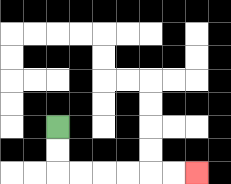{'start': '[2, 5]', 'end': '[8, 7]', 'path_directions': 'D,D,R,R,R,R,R,R', 'path_coordinates': '[[2, 5], [2, 6], [2, 7], [3, 7], [4, 7], [5, 7], [6, 7], [7, 7], [8, 7]]'}